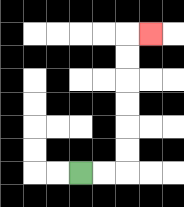{'start': '[3, 7]', 'end': '[6, 1]', 'path_directions': 'R,R,U,U,U,U,U,U,R', 'path_coordinates': '[[3, 7], [4, 7], [5, 7], [5, 6], [5, 5], [5, 4], [5, 3], [5, 2], [5, 1], [6, 1]]'}